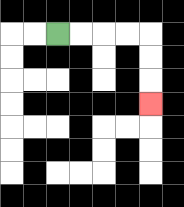{'start': '[2, 1]', 'end': '[6, 4]', 'path_directions': 'R,R,R,R,D,D,D', 'path_coordinates': '[[2, 1], [3, 1], [4, 1], [5, 1], [6, 1], [6, 2], [6, 3], [6, 4]]'}